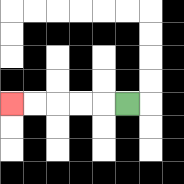{'start': '[5, 4]', 'end': '[0, 4]', 'path_directions': 'L,L,L,L,L', 'path_coordinates': '[[5, 4], [4, 4], [3, 4], [2, 4], [1, 4], [0, 4]]'}